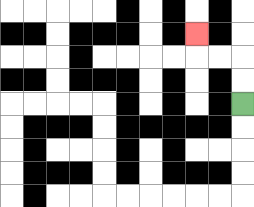{'start': '[10, 4]', 'end': '[8, 1]', 'path_directions': 'U,U,L,L,U', 'path_coordinates': '[[10, 4], [10, 3], [10, 2], [9, 2], [8, 2], [8, 1]]'}